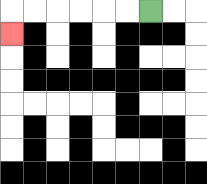{'start': '[6, 0]', 'end': '[0, 1]', 'path_directions': 'L,L,L,L,L,L,D', 'path_coordinates': '[[6, 0], [5, 0], [4, 0], [3, 0], [2, 0], [1, 0], [0, 0], [0, 1]]'}